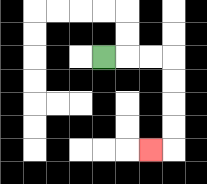{'start': '[4, 2]', 'end': '[6, 6]', 'path_directions': 'R,R,R,D,D,D,D,L', 'path_coordinates': '[[4, 2], [5, 2], [6, 2], [7, 2], [7, 3], [7, 4], [7, 5], [7, 6], [6, 6]]'}